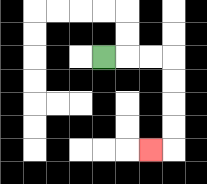{'start': '[4, 2]', 'end': '[6, 6]', 'path_directions': 'R,R,R,D,D,D,D,L', 'path_coordinates': '[[4, 2], [5, 2], [6, 2], [7, 2], [7, 3], [7, 4], [7, 5], [7, 6], [6, 6]]'}